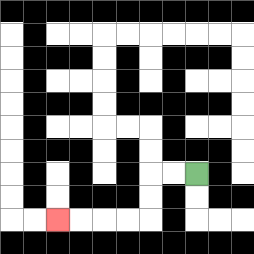{'start': '[8, 7]', 'end': '[2, 9]', 'path_directions': 'L,L,D,D,L,L,L,L', 'path_coordinates': '[[8, 7], [7, 7], [6, 7], [6, 8], [6, 9], [5, 9], [4, 9], [3, 9], [2, 9]]'}